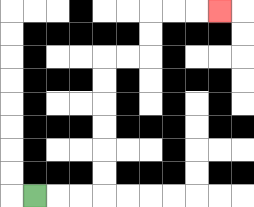{'start': '[1, 8]', 'end': '[9, 0]', 'path_directions': 'R,R,R,U,U,U,U,U,U,R,R,U,U,R,R,R', 'path_coordinates': '[[1, 8], [2, 8], [3, 8], [4, 8], [4, 7], [4, 6], [4, 5], [4, 4], [4, 3], [4, 2], [5, 2], [6, 2], [6, 1], [6, 0], [7, 0], [8, 0], [9, 0]]'}